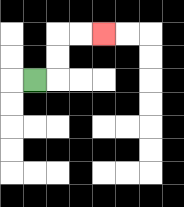{'start': '[1, 3]', 'end': '[4, 1]', 'path_directions': 'R,U,U,R,R', 'path_coordinates': '[[1, 3], [2, 3], [2, 2], [2, 1], [3, 1], [4, 1]]'}